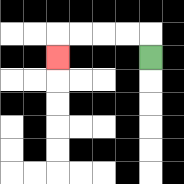{'start': '[6, 2]', 'end': '[2, 2]', 'path_directions': 'U,L,L,L,L,D', 'path_coordinates': '[[6, 2], [6, 1], [5, 1], [4, 1], [3, 1], [2, 1], [2, 2]]'}